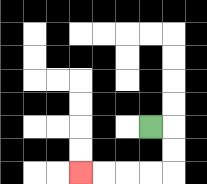{'start': '[6, 5]', 'end': '[3, 7]', 'path_directions': 'R,D,D,L,L,L,L', 'path_coordinates': '[[6, 5], [7, 5], [7, 6], [7, 7], [6, 7], [5, 7], [4, 7], [3, 7]]'}